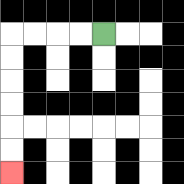{'start': '[4, 1]', 'end': '[0, 7]', 'path_directions': 'L,L,L,L,D,D,D,D,D,D', 'path_coordinates': '[[4, 1], [3, 1], [2, 1], [1, 1], [0, 1], [0, 2], [0, 3], [0, 4], [0, 5], [0, 6], [0, 7]]'}